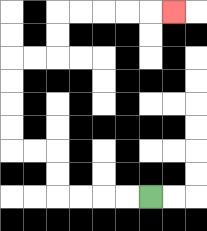{'start': '[6, 8]', 'end': '[7, 0]', 'path_directions': 'L,L,L,L,U,U,L,L,U,U,U,U,R,R,U,U,R,R,R,R,R', 'path_coordinates': '[[6, 8], [5, 8], [4, 8], [3, 8], [2, 8], [2, 7], [2, 6], [1, 6], [0, 6], [0, 5], [0, 4], [0, 3], [0, 2], [1, 2], [2, 2], [2, 1], [2, 0], [3, 0], [4, 0], [5, 0], [6, 0], [7, 0]]'}